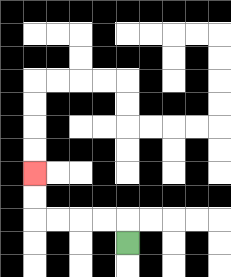{'start': '[5, 10]', 'end': '[1, 7]', 'path_directions': 'U,L,L,L,L,U,U', 'path_coordinates': '[[5, 10], [5, 9], [4, 9], [3, 9], [2, 9], [1, 9], [1, 8], [1, 7]]'}